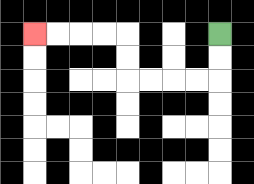{'start': '[9, 1]', 'end': '[1, 1]', 'path_directions': 'D,D,L,L,L,L,U,U,L,L,L,L', 'path_coordinates': '[[9, 1], [9, 2], [9, 3], [8, 3], [7, 3], [6, 3], [5, 3], [5, 2], [5, 1], [4, 1], [3, 1], [2, 1], [1, 1]]'}